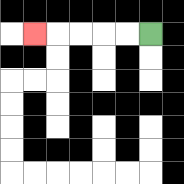{'start': '[6, 1]', 'end': '[1, 1]', 'path_directions': 'L,L,L,L,L', 'path_coordinates': '[[6, 1], [5, 1], [4, 1], [3, 1], [2, 1], [1, 1]]'}